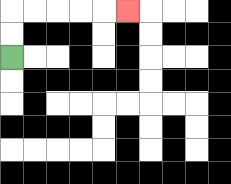{'start': '[0, 2]', 'end': '[5, 0]', 'path_directions': 'U,U,R,R,R,R,R', 'path_coordinates': '[[0, 2], [0, 1], [0, 0], [1, 0], [2, 0], [3, 0], [4, 0], [5, 0]]'}